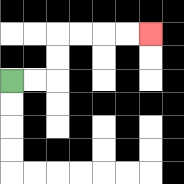{'start': '[0, 3]', 'end': '[6, 1]', 'path_directions': 'R,R,U,U,R,R,R,R', 'path_coordinates': '[[0, 3], [1, 3], [2, 3], [2, 2], [2, 1], [3, 1], [4, 1], [5, 1], [6, 1]]'}